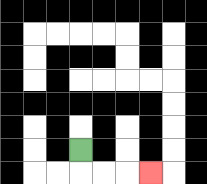{'start': '[3, 6]', 'end': '[6, 7]', 'path_directions': 'D,R,R,R', 'path_coordinates': '[[3, 6], [3, 7], [4, 7], [5, 7], [6, 7]]'}